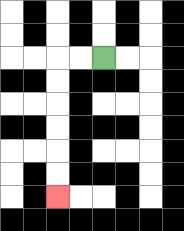{'start': '[4, 2]', 'end': '[2, 8]', 'path_directions': 'L,L,D,D,D,D,D,D', 'path_coordinates': '[[4, 2], [3, 2], [2, 2], [2, 3], [2, 4], [2, 5], [2, 6], [2, 7], [2, 8]]'}